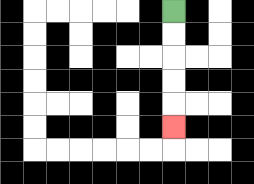{'start': '[7, 0]', 'end': '[7, 5]', 'path_directions': 'D,D,D,D,D', 'path_coordinates': '[[7, 0], [7, 1], [7, 2], [7, 3], [7, 4], [7, 5]]'}